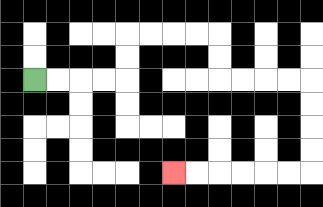{'start': '[1, 3]', 'end': '[7, 7]', 'path_directions': 'R,R,R,R,U,U,R,R,R,R,D,D,R,R,R,R,D,D,D,D,L,L,L,L,L,L', 'path_coordinates': '[[1, 3], [2, 3], [3, 3], [4, 3], [5, 3], [5, 2], [5, 1], [6, 1], [7, 1], [8, 1], [9, 1], [9, 2], [9, 3], [10, 3], [11, 3], [12, 3], [13, 3], [13, 4], [13, 5], [13, 6], [13, 7], [12, 7], [11, 7], [10, 7], [9, 7], [8, 7], [7, 7]]'}